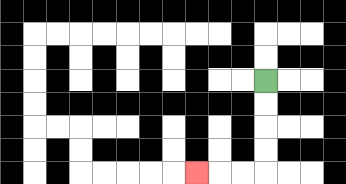{'start': '[11, 3]', 'end': '[8, 7]', 'path_directions': 'D,D,D,D,L,L,L', 'path_coordinates': '[[11, 3], [11, 4], [11, 5], [11, 6], [11, 7], [10, 7], [9, 7], [8, 7]]'}